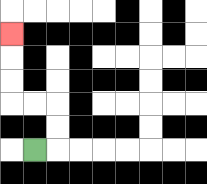{'start': '[1, 6]', 'end': '[0, 1]', 'path_directions': 'R,U,U,L,L,U,U,U', 'path_coordinates': '[[1, 6], [2, 6], [2, 5], [2, 4], [1, 4], [0, 4], [0, 3], [0, 2], [0, 1]]'}